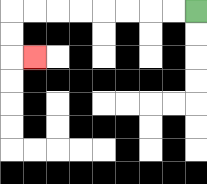{'start': '[8, 0]', 'end': '[1, 2]', 'path_directions': 'L,L,L,L,L,L,L,L,D,D,R', 'path_coordinates': '[[8, 0], [7, 0], [6, 0], [5, 0], [4, 0], [3, 0], [2, 0], [1, 0], [0, 0], [0, 1], [0, 2], [1, 2]]'}